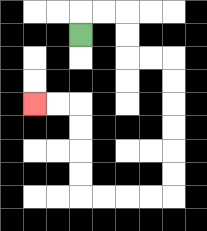{'start': '[3, 1]', 'end': '[1, 4]', 'path_directions': 'U,R,R,D,D,R,R,D,D,D,D,D,D,L,L,L,L,U,U,U,U,L,L', 'path_coordinates': '[[3, 1], [3, 0], [4, 0], [5, 0], [5, 1], [5, 2], [6, 2], [7, 2], [7, 3], [7, 4], [7, 5], [7, 6], [7, 7], [7, 8], [6, 8], [5, 8], [4, 8], [3, 8], [3, 7], [3, 6], [3, 5], [3, 4], [2, 4], [1, 4]]'}